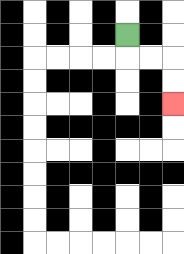{'start': '[5, 1]', 'end': '[7, 4]', 'path_directions': 'D,R,R,D,D', 'path_coordinates': '[[5, 1], [5, 2], [6, 2], [7, 2], [7, 3], [7, 4]]'}